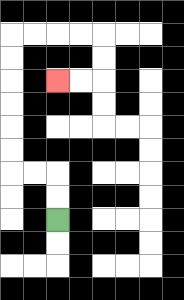{'start': '[2, 9]', 'end': '[2, 3]', 'path_directions': 'U,U,L,L,U,U,U,U,U,U,R,R,R,R,D,D,L,L', 'path_coordinates': '[[2, 9], [2, 8], [2, 7], [1, 7], [0, 7], [0, 6], [0, 5], [0, 4], [0, 3], [0, 2], [0, 1], [1, 1], [2, 1], [3, 1], [4, 1], [4, 2], [4, 3], [3, 3], [2, 3]]'}